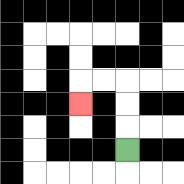{'start': '[5, 6]', 'end': '[3, 4]', 'path_directions': 'U,U,U,L,L,D', 'path_coordinates': '[[5, 6], [5, 5], [5, 4], [5, 3], [4, 3], [3, 3], [3, 4]]'}